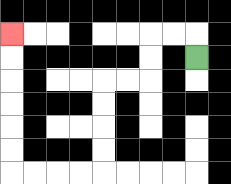{'start': '[8, 2]', 'end': '[0, 1]', 'path_directions': 'U,L,L,D,D,L,L,D,D,D,D,L,L,L,L,U,U,U,U,U,U', 'path_coordinates': '[[8, 2], [8, 1], [7, 1], [6, 1], [6, 2], [6, 3], [5, 3], [4, 3], [4, 4], [4, 5], [4, 6], [4, 7], [3, 7], [2, 7], [1, 7], [0, 7], [0, 6], [0, 5], [0, 4], [0, 3], [0, 2], [0, 1]]'}